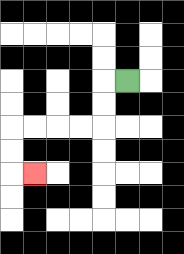{'start': '[5, 3]', 'end': '[1, 7]', 'path_directions': 'L,D,D,L,L,L,L,D,D,R', 'path_coordinates': '[[5, 3], [4, 3], [4, 4], [4, 5], [3, 5], [2, 5], [1, 5], [0, 5], [0, 6], [0, 7], [1, 7]]'}